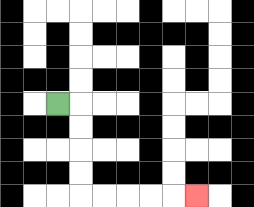{'start': '[2, 4]', 'end': '[8, 8]', 'path_directions': 'R,D,D,D,D,R,R,R,R,R', 'path_coordinates': '[[2, 4], [3, 4], [3, 5], [3, 6], [3, 7], [3, 8], [4, 8], [5, 8], [6, 8], [7, 8], [8, 8]]'}